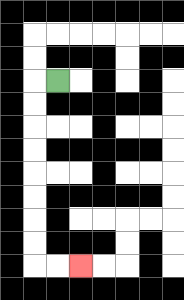{'start': '[2, 3]', 'end': '[3, 11]', 'path_directions': 'L,D,D,D,D,D,D,D,D,R,R', 'path_coordinates': '[[2, 3], [1, 3], [1, 4], [1, 5], [1, 6], [1, 7], [1, 8], [1, 9], [1, 10], [1, 11], [2, 11], [3, 11]]'}